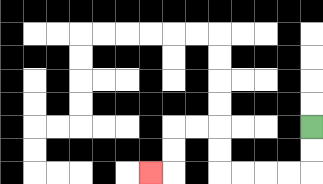{'start': '[13, 5]', 'end': '[6, 7]', 'path_directions': 'D,D,L,L,L,L,U,U,L,L,D,D,L', 'path_coordinates': '[[13, 5], [13, 6], [13, 7], [12, 7], [11, 7], [10, 7], [9, 7], [9, 6], [9, 5], [8, 5], [7, 5], [7, 6], [7, 7], [6, 7]]'}